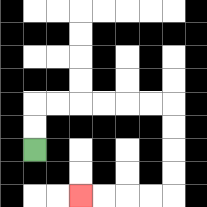{'start': '[1, 6]', 'end': '[3, 8]', 'path_directions': 'U,U,R,R,R,R,R,R,D,D,D,D,L,L,L,L', 'path_coordinates': '[[1, 6], [1, 5], [1, 4], [2, 4], [3, 4], [4, 4], [5, 4], [6, 4], [7, 4], [7, 5], [7, 6], [7, 7], [7, 8], [6, 8], [5, 8], [4, 8], [3, 8]]'}